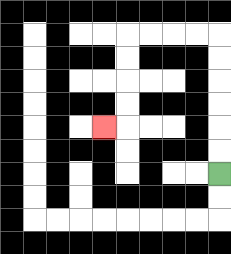{'start': '[9, 7]', 'end': '[4, 5]', 'path_directions': 'U,U,U,U,U,U,L,L,L,L,D,D,D,D,L', 'path_coordinates': '[[9, 7], [9, 6], [9, 5], [9, 4], [9, 3], [9, 2], [9, 1], [8, 1], [7, 1], [6, 1], [5, 1], [5, 2], [5, 3], [5, 4], [5, 5], [4, 5]]'}